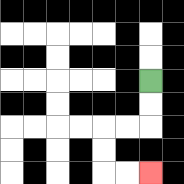{'start': '[6, 3]', 'end': '[6, 7]', 'path_directions': 'D,D,L,L,D,D,R,R', 'path_coordinates': '[[6, 3], [6, 4], [6, 5], [5, 5], [4, 5], [4, 6], [4, 7], [5, 7], [6, 7]]'}